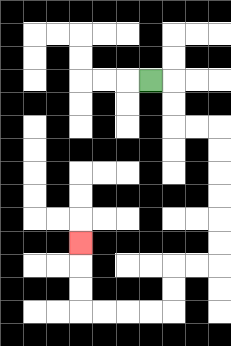{'start': '[6, 3]', 'end': '[3, 10]', 'path_directions': 'R,D,D,R,R,D,D,D,D,D,D,L,L,D,D,L,L,L,L,U,U,U', 'path_coordinates': '[[6, 3], [7, 3], [7, 4], [7, 5], [8, 5], [9, 5], [9, 6], [9, 7], [9, 8], [9, 9], [9, 10], [9, 11], [8, 11], [7, 11], [7, 12], [7, 13], [6, 13], [5, 13], [4, 13], [3, 13], [3, 12], [3, 11], [3, 10]]'}